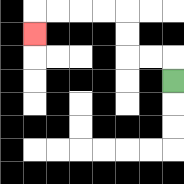{'start': '[7, 3]', 'end': '[1, 1]', 'path_directions': 'U,L,L,U,U,L,L,L,L,D', 'path_coordinates': '[[7, 3], [7, 2], [6, 2], [5, 2], [5, 1], [5, 0], [4, 0], [3, 0], [2, 0], [1, 0], [1, 1]]'}